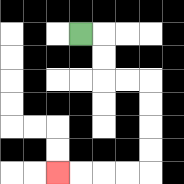{'start': '[3, 1]', 'end': '[2, 7]', 'path_directions': 'R,D,D,R,R,D,D,D,D,L,L,L,L', 'path_coordinates': '[[3, 1], [4, 1], [4, 2], [4, 3], [5, 3], [6, 3], [6, 4], [6, 5], [6, 6], [6, 7], [5, 7], [4, 7], [3, 7], [2, 7]]'}